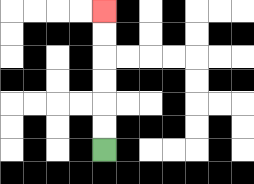{'start': '[4, 6]', 'end': '[4, 0]', 'path_directions': 'U,U,U,U,U,U', 'path_coordinates': '[[4, 6], [4, 5], [4, 4], [4, 3], [4, 2], [4, 1], [4, 0]]'}